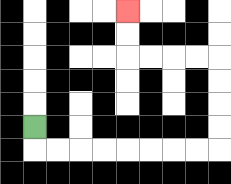{'start': '[1, 5]', 'end': '[5, 0]', 'path_directions': 'D,R,R,R,R,R,R,R,R,U,U,U,U,L,L,L,L,U,U', 'path_coordinates': '[[1, 5], [1, 6], [2, 6], [3, 6], [4, 6], [5, 6], [6, 6], [7, 6], [8, 6], [9, 6], [9, 5], [9, 4], [9, 3], [9, 2], [8, 2], [7, 2], [6, 2], [5, 2], [5, 1], [5, 0]]'}